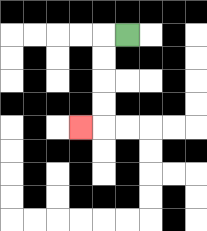{'start': '[5, 1]', 'end': '[3, 5]', 'path_directions': 'L,D,D,D,D,L', 'path_coordinates': '[[5, 1], [4, 1], [4, 2], [4, 3], [4, 4], [4, 5], [3, 5]]'}